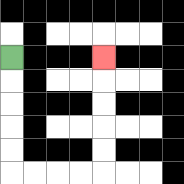{'start': '[0, 2]', 'end': '[4, 2]', 'path_directions': 'D,D,D,D,D,R,R,R,R,U,U,U,U,U', 'path_coordinates': '[[0, 2], [0, 3], [0, 4], [0, 5], [0, 6], [0, 7], [1, 7], [2, 7], [3, 7], [4, 7], [4, 6], [4, 5], [4, 4], [4, 3], [4, 2]]'}